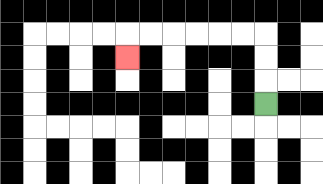{'start': '[11, 4]', 'end': '[5, 2]', 'path_directions': 'U,U,U,L,L,L,L,L,L,D', 'path_coordinates': '[[11, 4], [11, 3], [11, 2], [11, 1], [10, 1], [9, 1], [8, 1], [7, 1], [6, 1], [5, 1], [5, 2]]'}